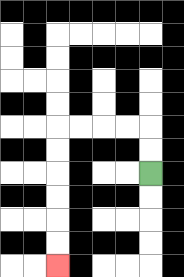{'start': '[6, 7]', 'end': '[2, 11]', 'path_directions': 'U,U,L,L,L,L,D,D,D,D,D,D', 'path_coordinates': '[[6, 7], [6, 6], [6, 5], [5, 5], [4, 5], [3, 5], [2, 5], [2, 6], [2, 7], [2, 8], [2, 9], [2, 10], [2, 11]]'}